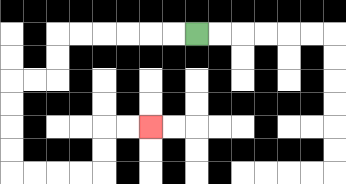{'start': '[8, 1]', 'end': '[6, 5]', 'path_directions': 'L,L,L,L,L,L,D,D,L,L,D,D,D,D,R,R,R,R,U,U,R,R', 'path_coordinates': '[[8, 1], [7, 1], [6, 1], [5, 1], [4, 1], [3, 1], [2, 1], [2, 2], [2, 3], [1, 3], [0, 3], [0, 4], [0, 5], [0, 6], [0, 7], [1, 7], [2, 7], [3, 7], [4, 7], [4, 6], [4, 5], [5, 5], [6, 5]]'}